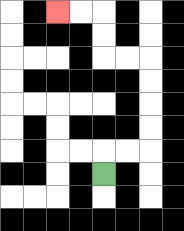{'start': '[4, 7]', 'end': '[2, 0]', 'path_directions': 'U,R,R,U,U,U,U,L,L,U,U,L,L', 'path_coordinates': '[[4, 7], [4, 6], [5, 6], [6, 6], [6, 5], [6, 4], [6, 3], [6, 2], [5, 2], [4, 2], [4, 1], [4, 0], [3, 0], [2, 0]]'}